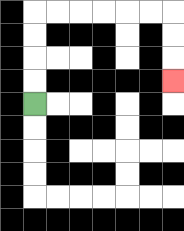{'start': '[1, 4]', 'end': '[7, 3]', 'path_directions': 'U,U,U,U,R,R,R,R,R,R,D,D,D', 'path_coordinates': '[[1, 4], [1, 3], [1, 2], [1, 1], [1, 0], [2, 0], [3, 0], [4, 0], [5, 0], [6, 0], [7, 0], [7, 1], [7, 2], [7, 3]]'}